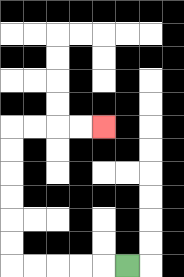{'start': '[5, 11]', 'end': '[4, 5]', 'path_directions': 'L,L,L,L,L,U,U,U,U,U,U,R,R,R,R', 'path_coordinates': '[[5, 11], [4, 11], [3, 11], [2, 11], [1, 11], [0, 11], [0, 10], [0, 9], [0, 8], [0, 7], [0, 6], [0, 5], [1, 5], [2, 5], [3, 5], [4, 5]]'}